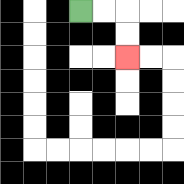{'start': '[3, 0]', 'end': '[5, 2]', 'path_directions': 'R,R,D,D', 'path_coordinates': '[[3, 0], [4, 0], [5, 0], [5, 1], [5, 2]]'}